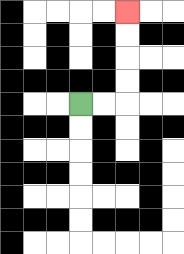{'start': '[3, 4]', 'end': '[5, 0]', 'path_directions': 'R,R,U,U,U,U', 'path_coordinates': '[[3, 4], [4, 4], [5, 4], [5, 3], [5, 2], [5, 1], [5, 0]]'}